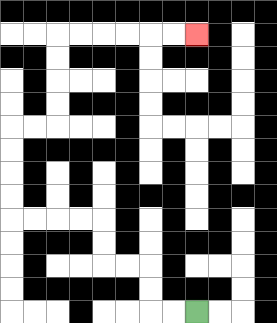{'start': '[8, 13]', 'end': '[8, 1]', 'path_directions': 'L,L,U,U,L,L,U,U,L,L,L,L,U,U,U,U,R,R,U,U,U,U,R,R,R,R,R,R', 'path_coordinates': '[[8, 13], [7, 13], [6, 13], [6, 12], [6, 11], [5, 11], [4, 11], [4, 10], [4, 9], [3, 9], [2, 9], [1, 9], [0, 9], [0, 8], [0, 7], [0, 6], [0, 5], [1, 5], [2, 5], [2, 4], [2, 3], [2, 2], [2, 1], [3, 1], [4, 1], [5, 1], [6, 1], [7, 1], [8, 1]]'}